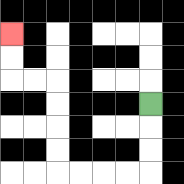{'start': '[6, 4]', 'end': '[0, 1]', 'path_directions': 'D,D,D,L,L,L,L,U,U,U,U,L,L,U,U', 'path_coordinates': '[[6, 4], [6, 5], [6, 6], [6, 7], [5, 7], [4, 7], [3, 7], [2, 7], [2, 6], [2, 5], [2, 4], [2, 3], [1, 3], [0, 3], [0, 2], [0, 1]]'}